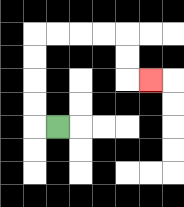{'start': '[2, 5]', 'end': '[6, 3]', 'path_directions': 'L,U,U,U,U,R,R,R,R,D,D,R', 'path_coordinates': '[[2, 5], [1, 5], [1, 4], [1, 3], [1, 2], [1, 1], [2, 1], [3, 1], [4, 1], [5, 1], [5, 2], [5, 3], [6, 3]]'}